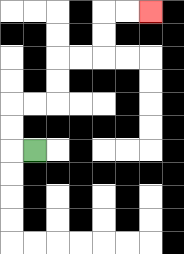{'start': '[1, 6]', 'end': '[6, 0]', 'path_directions': 'L,U,U,R,R,U,U,R,R,U,U,R,R', 'path_coordinates': '[[1, 6], [0, 6], [0, 5], [0, 4], [1, 4], [2, 4], [2, 3], [2, 2], [3, 2], [4, 2], [4, 1], [4, 0], [5, 0], [6, 0]]'}